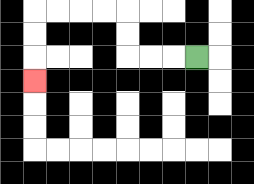{'start': '[8, 2]', 'end': '[1, 3]', 'path_directions': 'L,L,L,U,U,L,L,L,L,D,D,D', 'path_coordinates': '[[8, 2], [7, 2], [6, 2], [5, 2], [5, 1], [5, 0], [4, 0], [3, 0], [2, 0], [1, 0], [1, 1], [1, 2], [1, 3]]'}